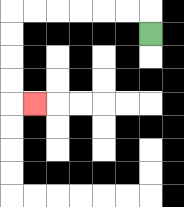{'start': '[6, 1]', 'end': '[1, 4]', 'path_directions': 'U,L,L,L,L,L,L,D,D,D,D,R', 'path_coordinates': '[[6, 1], [6, 0], [5, 0], [4, 0], [3, 0], [2, 0], [1, 0], [0, 0], [0, 1], [0, 2], [0, 3], [0, 4], [1, 4]]'}